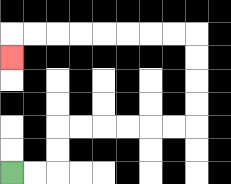{'start': '[0, 7]', 'end': '[0, 2]', 'path_directions': 'R,R,U,U,R,R,R,R,R,R,U,U,U,U,L,L,L,L,L,L,L,L,D', 'path_coordinates': '[[0, 7], [1, 7], [2, 7], [2, 6], [2, 5], [3, 5], [4, 5], [5, 5], [6, 5], [7, 5], [8, 5], [8, 4], [8, 3], [8, 2], [8, 1], [7, 1], [6, 1], [5, 1], [4, 1], [3, 1], [2, 1], [1, 1], [0, 1], [0, 2]]'}